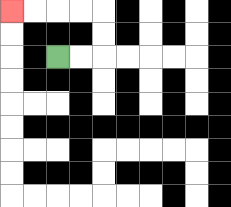{'start': '[2, 2]', 'end': '[0, 0]', 'path_directions': 'R,R,U,U,L,L,L,L', 'path_coordinates': '[[2, 2], [3, 2], [4, 2], [4, 1], [4, 0], [3, 0], [2, 0], [1, 0], [0, 0]]'}